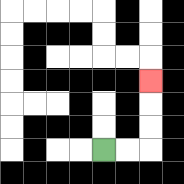{'start': '[4, 6]', 'end': '[6, 3]', 'path_directions': 'R,R,U,U,U', 'path_coordinates': '[[4, 6], [5, 6], [6, 6], [6, 5], [6, 4], [6, 3]]'}